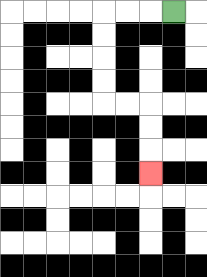{'start': '[7, 0]', 'end': '[6, 7]', 'path_directions': 'L,L,L,D,D,D,D,R,R,D,D,D', 'path_coordinates': '[[7, 0], [6, 0], [5, 0], [4, 0], [4, 1], [4, 2], [4, 3], [4, 4], [5, 4], [6, 4], [6, 5], [6, 6], [6, 7]]'}